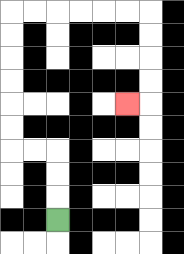{'start': '[2, 9]', 'end': '[5, 4]', 'path_directions': 'U,U,U,L,L,U,U,U,U,U,U,R,R,R,R,R,R,D,D,D,D,L', 'path_coordinates': '[[2, 9], [2, 8], [2, 7], [2, 6], [1, 6], [0, 6], [0, 5], [0, 4], [0, 3], [0, 2], [0, 1], [0, 0], [1, 0], [2, 0], [3, 0], [4, 0], [5, 0], [6, 0], [6, 1], [6, 2], [6, 3], [6, 4], [5, 4]]'}